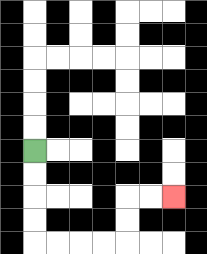{'start': '[1, 6]', 'end': '[7, 8]', 'path_directions': 'D,D,D,D,R,R,R,R,U,U,R,R', 'path_coordinates': '[[1, 6], [1, 7], [1, 8], [1, 9], [1, 10], [2, 10], [3, 10], [4, 10], [5, 10], [5, 9], [5, 8], [6, 8], [7, 8]]'}